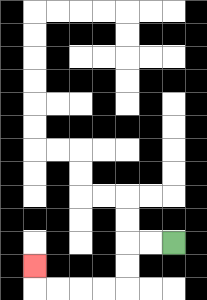{'start': '[7, 10]', 'end': '[1, 11]', 'path_directions': 'L,L,D,D,L,L,L,L,U', 'path_coordinates': '[[7, 10], [6, 10], [5, 10], [5, 11], [5, 12], [4, 12], [3, 12], [2, 12], [1, 12], [1, 11]]'}